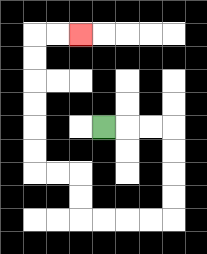{'start': '[4, 5]', 'end': '[3, 1]', 'path_directions': 'R,R,R,D,D,D,D,L,L,L,L,U,U,L,L,U,U,U,U,U,U,R,R', 'path_coordinates': '[[4, 5], [5, 5], [6, 5], [7, 5], [7, 6], [7, 7], [7, 8], [7, 9], [6, 9], [5, 9], [4, 9], [3, 9], [3, 8], [3, 7], [2, 7], [1, 7], [1, 6], [1, 5], [1, 4], [1, 3], [1, 2], [1, 1], [2, 1], [3, 1]]'}